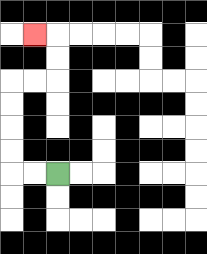{'start': '[2, 7]', 'end': '[1, 1]', 'path_directions': 'L,L,U,U,U,U,R,R,U,U,L', 'path_coordinates': '[[2, 7], [1, 7], [0, 7], [0, 6], [0, 5], [0, 4], [0, 3], [1, 3], [2, 3], [2, 2], [2, 1], [1, 1]]'}